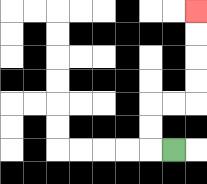{'start': '[7, 6]', 'end': '[8, 0]', 'path_directions': 'L,U,U,R,R,U,U,U,U', 'path_coordinates': '[[7, 6], [6, 6], [6, 5], [6, 4], [7, 4], [8, 4], [8, 3], [8, 2], [8, 1], [8, 0]]'}